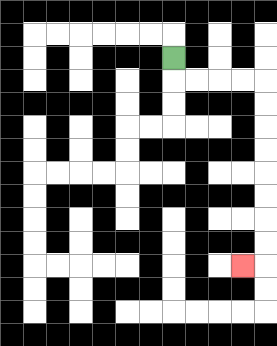{'start': '[7, 2]', 'end': '[10, 11]', 'path_directions': 'D,R,R,R,R,D,D,D,D,D,D,D,D,L', 'path_coordinates': '[[7, 2], [7, 3], [8, 3], [9, 3], [10, 3], [11, 3], [11, 4], [11, 5], [11, 6], [11, 7], [11, 8], [11, 9], [11, 10], [11, 11], [10, 11]]'}